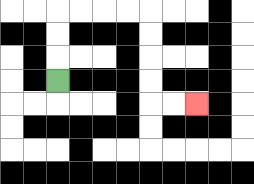{'start': '[2, 3]', 'end': '[8, 4]', 'path_directions': 'U,U,U,R,R,R,R,D,D,D,D,R,R', 'path_coordinates': '[[2, 3], [2, 2], [2, 1], [2, 0], [3, 0], [4, 0], [5, 0], [6, 0], [6, 1], [6, 2], [6, 3], [6, 4], [7, 4], [8, 4]]'}